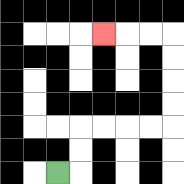{'start': '[2, 7]', 'end': '[4, 1]', 'path_directions': 'R,U,U,R,R,R,R,U,U,U,U,L,L,L', 'path_coordinates': '[[2, 7], [3, 7], [3, 6], [3, 5], [4, 5], [5, 5], [6, 5], [7, 5], [7, 4], [7, 3], [7, 2], [7, 1], [6, 1], [5, 1], [4, 1]]'}